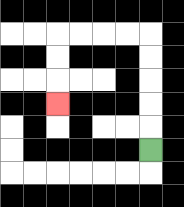{'start': '[6, 6]', 'end': '[2, 4]', 'path_directions': 'U,U,U,U,U,L,L,L,L,D,D,D', 'path_coordinates': '[[6, 6], [6, 5], [6, 4], [6, 3], [6, 2], [6, 1], [5, 1], [4, 1], [3, 1], [2, 1], [2, 2], [2, 3], [2, 4]]'}